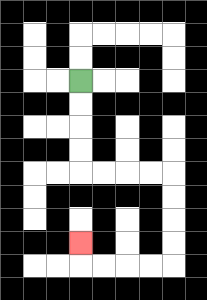{'start': '[3, 3]', 'end': '[3, 10]', 'path_directions': 'D,D,D,D,R,R,R,R,D,D,D,D,L,L,L,L,U', 'path_coordinates': '[[3, 3], [3, 4], [3, 5], [3, 6], [3, 7], [4, 7], [5, 7], [6, 7], [7, 7], [7, 8], [7, 9], [7, 10], [7, 11], [6, 11], [5, 11], [4, 11], [3, 11], [3, 10]]'}